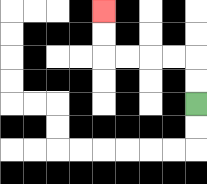{'start': '[8, 4]', 'end': '[4, 0]', 'path_directions': 'U,U,L,L,L,L,U,U', 'path_coordinates': '[[8, 4], [8, 3], [8, 2], [7, 2], [6, 2], [5, 2], [4, 2], [4, 1], [4, 0]]'}